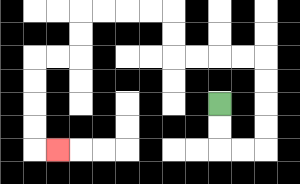{'start': '[9, 4]', 'end': '[2, 6]', 'path_directions': 'D,D,R,R,U,U,U,U,L,L,L,L,U,U,L,L,L,L,D,D,L,L,D,D,D,D,R', 'path_coordinates': '[[9, 4], [9, 5], [9, 6], [10, 6], [11, 6], [11, 5], [11, 4], [11, 3], [11, 2], [10, 2], [9, 2], [8, 2], [7, 2], [7, 1], [7, 0], [6, 0], [5, 0], [4, 0], [3, 0], [3, 1], [3, 2], [2, 2], [1, 2], [1, 3], [1, 4], [1, 5], [1, 6], [2, 6]]'}